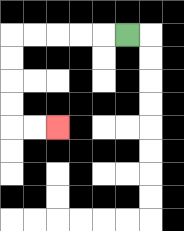{'start': '[5, 1]', 'end': '[2, 5]', 'path_directions': 'L,L,L,L,L,D,D,D,D,R,R', 'path_coordinates': '[[5, 1], [4, 1], [3, 1], [2, 1], [1, 1], [0, 1], [0, 2], [0, 3], [0, 4], [0, 5], [1, 5], [2, 5]]'}